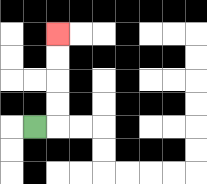{'start': '[1, 5]', 'end': '[2, 1]', 'path_directions': 'R,U,U,U,U', 'path_coordinates': '[[1, 5], [2, 5], [2, 4], [2, 3], [2, 2], [2, 1]]'}